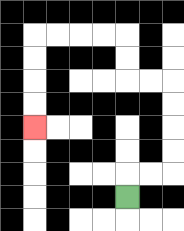{'start': '[5, 8]', 'end': '[1, 5]', 'path_directions': 'U,R,R,U,U,U,U,L,L,U,U,L,L,L,L,D,D,D,D', 'path_coordinates': '[[5, 8], [5, 7], [6, 7], [7, 7], [7, 6], [7, 5], [7, 4], [7, 3], [6, 3], [5, 3], [5, 2], [5, 1], [4, 1], [3, 1], [2, 1], [1, 1], [1, 2], [1, 3], [1, 4], [1, 5]]'}